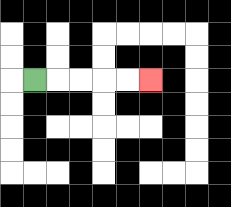{'start': '[1, 3]', 'end': '[6, 3]', 'path_directions': 'R,R,R,R,R', 'path_coordinates': '[[1, 3], [2, 3], [3, 3], [4, 3], [5, 3], [6, 3]]'}